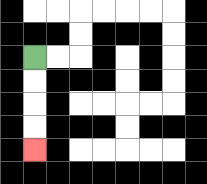{'start': '[1, 2]', 'end': '[1, 6]', 'path_directions': 'D,D,D,D', 'path_coordinates': '[[1, 2], [1, 3], [1, 4], [1, 5], [1, 6]]'}